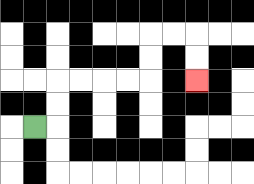{'start': '[1, 5]', 'end': '[8, 3]', 'path_directions': 'R,U,U,R,R,R,R,U,U,R,R,D,D', 'path_coordinates': '[[1, 5], [2, 5], [2, 4], [2, 3], [3, 3], [4, 3], [5, 3], [6, 3], [6, 2], [6, 1], [7, 1], [8, 1], [8, 2], [8, 3]]'}